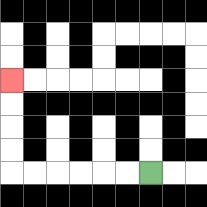{'start': '[6, 7]', 'end': '[0, 3]', 'path_directions': 'L,L,L,L,L,L,U,U,U,U', 'path_coordinates': '[[6, 7], [5, 7], [4, 7], [3, 7], [2, 7], [1, 7], [0, 7], [0, 6], [0, 5], [0, 4], [0, 3]]'}